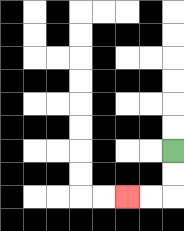{'start': '[7, 6]', 'end': '[5, 8]', 'path_directions': 'D,D,L,L', 'path_coordinates': '[[7, 6], [7, 7], [7, 8], [6, 8], [5, 8]]'}